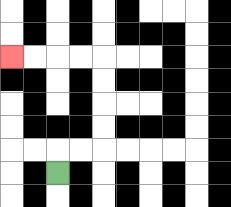{'start': '[2, 7]', 'end': '[0, 2]', 'path_directions': 'U,R,R,U,U,U,U,L,L,L,L', 'path_coordinates': '[[2, 7], [2, 6], [3, 6], [4, 6], [4, 5], [4, 4], [4, 3], [4, 2], [3, 2], [2, 2], [1, 2], [0, 2]]'}